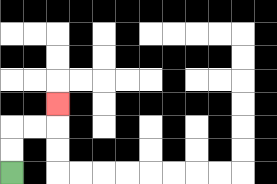{'start': '[0, 7]', 'end': '[2, 4]', 'path_directions': 'U,U,R,R,U', 'path_coordinates': '[[0, 7], [0, 6], [0, 5], [1, 5], [2, 5], [2, 4]]'}